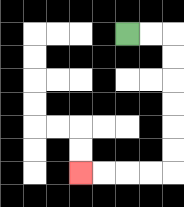{'start': '[5, 1]', 'end': '[3, 7]', 'path_directions': 'R,R,D,D,D,D,D,D,L,L,L,L', 'path_coordinates': '[[5, 1], [6, 1], [7, 1], [7, 2], [7, 3], [7, 4], [7, 5], [7, 6], [7, 7], [6, 7], [5, 7], [4, 7], [3, 7]]'}